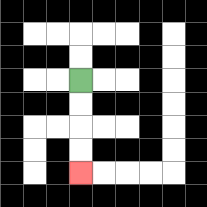{'start': '[3, 3]', 'end': '[3, 7]', 'path_directions': 'D,D,D,D', 'path_coordinates': '[[3, 3], [3, 4], [3, 5], [3, 6], [3, 7]]'}